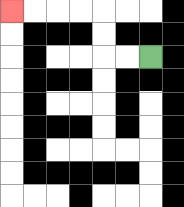{'start': '[6, 2]', 'end': '[0, 0]', 'path_directions': 'L,L,U,U,L,L,L,L', 'path_coordinates': '[[6, 2], [5, 2], [4, 2], [4, 1], [4, 0], [3, 0], [2, 0], [1, 0], [0, 0]]'}